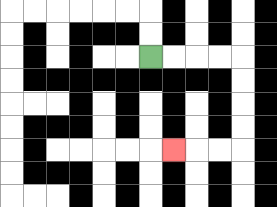{'start': '[6, 2]', 'end': '[7, 6]', 'path_directions': 'R,R,R,R,D,D,D,D,L,L,L', 'path_coordinates': '[[6, 2], [7, 2], [8, 2], [9, 2], [10, 2], [10, 3], [10, 4], [10, 5], [10, 6], [9, 6], [8, 6], [7, 6]]'}